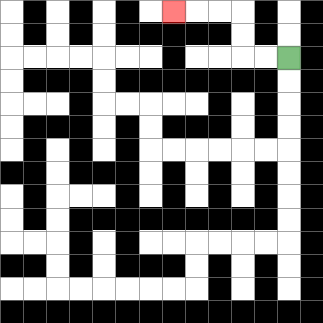{'start': '[12, 2]', 'end': '[7, 0]', 'path_directions': 'L,L,U,U,L,L,L', 'path_coordinates': '[[12, 2], [11, 2], [10, 2], [10, 1], [10, 0], [9, 0], [8, 0], [7, 0]]'}